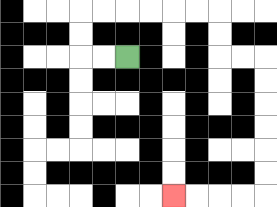{'start': '[5, 2]', 'end': '[7, 8]', 'path_directions': 'L,L,U,U,R,R,R,R,R,R,D,D,R,R,D,D,D,D,D,D,L,L,L,L', 'path_coordinates': '[[5, 2], [4, 2], [3, 2], [3, 1], [3, 0], [4, 0], [5, 0], [6, 0], [7, 0], [8, 0], [9, 0], [9, 1], [9, 2], [10, 2], [11, 2], [11, 3], [11, 4], [11, 5], [11, 6], [11, 7], [11, 8], [10, 8], [9, 8], [8, 8], [7, 8]]'}